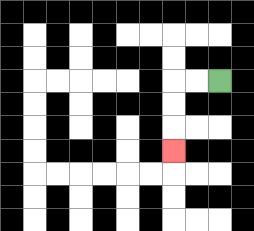{'start': '[9, 3]', 'end': '[7, 6]', 'path_directions': 'L,L,D,D,D', 'path_coordinates': '[[9, 3], [8, 3], [7, 3], [7, 4], [7, 5], [7, 6]]'}